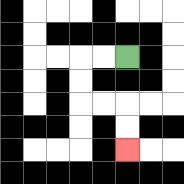{'start': '[5, 2]', 'end': '[5, 6]', 'path_directions': 'L,L,D,D,R,R,D,D', 'path_coordinates': '[[5, 2], [4, 2], [3, 2], [3, 3], [3, 4], [4, 4], [5, 4], [5, 5], [5, 6]]'}